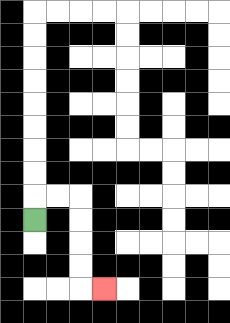{'start': '[1, 9]', 'end': '[4, 12]', 'path_directions': 'U,R,R,D,D,D,D,R', 'path_coordinates': '[[1, 9], [1, 8], [2, 8], [3, 8], [3, 9], [3, 10], [3, 11], [3, 12], [4, 12]]'}